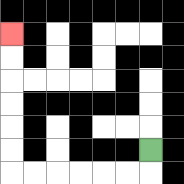{'start': '[6, 6]', 'end': '[0, 1]', 'path_directions': 'D,L,L,L,L,L,L,U,U,U,U,U,U', 'path_coordinates': '[[6, 6], [6, 7], [5, 7], [4, 7], [3, 7], [2, 7], [1, 7], [0, 7], [0, 6], [0, 5], [0, 4], [0, 3], [0, 2], [0, 1]]'}